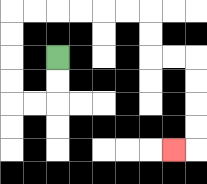{'start': '[2, 2]', 'end': '[7, 6]', 'path_directions': 'D,D,L,L,U,U,U,U,R,R,R,R,R,R,D,D,R,R,D,D,D,D,L', 'path_coordinates': '[[2, 2], [2, 3], [2, 4], [1, 4], [0, 4], [0, 3], [0, 2], [0, 1], [0, 0], [1, 0], [2, 0], [3, 0], [4, 0], [5, 0], [6, 0], [6, 1], [6, 2], [7, 2], [8, 2], [8, 3], [8, 4], [8, 5], [8, 6], [7, 6]]'}